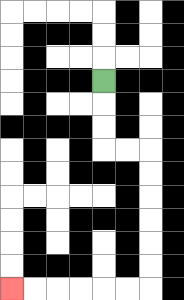{'start': '[4, 3]', 'end': '[0, 12]', 'path_directions': 'D,D,D,R,R,D,D,D,D,D,D,L,L,L,L,L,L', 'path_coordinates': '[[4, 3], [4, 4], [4, 5], [4, 6], [5, 6], [6, 6], [6, 7], [6, 8], [6, 9], [6, 10], [6, 11], [6, 12], [5, 12], [4, 12], [3, 12], [2, 12], [1, 12], [0, 12]]'}